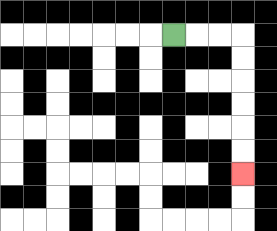{'start': '[7, 1]', 'end': '[10, 7]', 'path_directions': 'R,R,R,D,D,D,D,D,D', 'path_coordinates': '[[7, 1], [8, 1], [9, 1], [10, 1], [10, 2], [10, 3], [10, 4], [10, 5], [10, 6], [10, 7]]'}